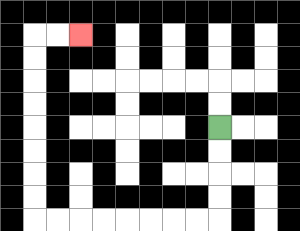{'start': '[9, 5]', 'end': '[3, 1]', 'path_directions': 'D,D,D,D,L,L,L,L,L,L,L,L,U,U,U,U,U,U,U,U,R,R', 'path_coordinates': '[[9, 5], [9, 6], [9, 7], [9, 8], [9, 9], [8, 9], [7, 9], [6, 9], [5, 9], [4, 9], [3, 9], [2, 9], [1, 9], [1, 8], [1, 7], [1, 6], [1, 5], [1, 4], [1, 3], [1, 2], [1, 1], [2, 1], [3, 1]]'}